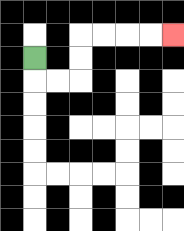{'start': '[1, 2]', 'end': '[7, 1]', 'path_directions': 'D,R,R,U,U,R,R,R,R', 'path_coordinates': '[[1, 2], [1, 3], [2, 3], [3, 3], [3, 2], [3, 1], [4, 1], [5, 1], [6, 1], [7, 1]]'}